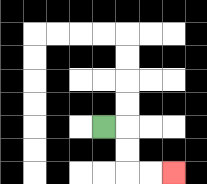{'start': '[4, 5]', 'end': '[7, 7]', 'path_directions': 'R,D,D,R,R', 'path_coordinates': '[[4, 5], [5, 5], [5, 6], [5, 7], [6, 7], [7, 7]]'}